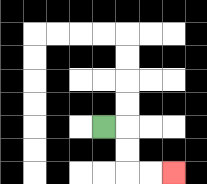{'start': '[4, 5]', 'end': '[7, 7]', 'path_directions': 'R,D,D,R,R', 'path_coordinates': '[[4, 5], [5, 5], [5, 6], [5, 7], [6, 7], [7, 7]]'}